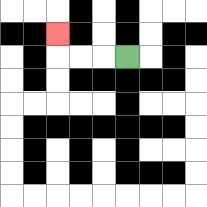{'start': '[5, 2]', 'end': '[2, 1]', 'path_directions': 'L,L,L,U', 'path_coordinates': '[[5, 2], [4, 2], [3, 2], [2, 2], [2, 1]]'}